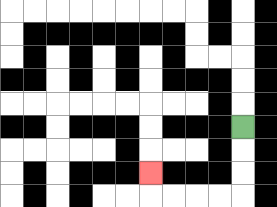{'start': '[10, 5]', 'end': '[6, 7]', 'path_directions': 'D,D,D,L,L,L,L,U', 'path_coordinates': '[[10, 5], [10, 6], [10, 7], [10, 8], [9, 8], [8, 8], [7, 8], [6, 8], [6, 7]]'}